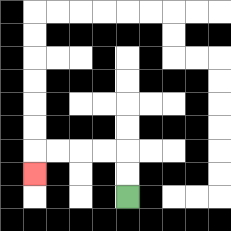{'start': '[5, 8]', 'end': '[1, 7]', 'path_directions': 'U,U,L,L,L,L,D', 'path_coordinates': '[[5, 8], [5, 7], [5, 6], [4, 6], [3, 6], [2, 6], [1, 6], [1, 7]]'}